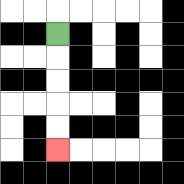{'start': '[2, 1]', 'end': '[2, 6]', 'path_directions': 'D,D,D,D,D', 'path_coordinates': '[[2, 1], [2, 2], [2, 3], [2, 4], [2, 5], [2, 6]]'}